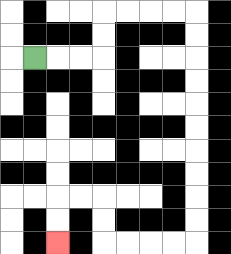{'start': '[1, 2]', 'end': '[2, 10]', 'path_directions': 'R,R,R,U,U,R,R,R,R,D,D,D,D,D,D,D,D,D,D,L,L,L,L,U,U,L,L,D,D', 'path_coordinates': '[[1, 2], [2, 2], [3, 2], [4, 2], [4, 1], [4, 0], [5, 0], [6, 0], [7, 0], [8, 0], [8, 1], [8, 2], [8, 3], [8, 4], [8, 5], [8, 6], [8, 7], [8, 8], [8, 9], [8, 10], [7, 10], [6, 10], [5, 10], [4, 10], [4, 9], [4, 8], [3, 8], [2, 8], [2, 9], [2, 10]]'}